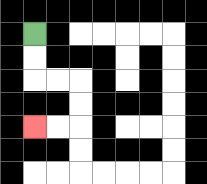{'start': '[1, 1]', 'end': '[1, 5]', 'path_directions': 'D,D,R,R,D,D,L,L', 'path_coordinates': '[[1, 1], [1, 2], [1, 3], [2, 3], [3, 3], [3, 4], [3, 5], [2, 5], [1, 5]]'}